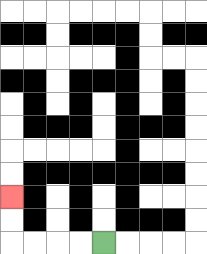{'start': '[4, 10]', 'end': '[0, 8]', 'path_directions': 'L,L,L,L,U,U', 'path_coordinates': '[[4, 10], [3, 10], [2, 10], [1, 10], [0, 10], [0, 9], [0, 8]]'}